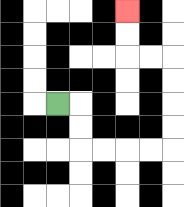{'start': '[2, 4]', 'end': '[5, 0]', 'path_directions': 'R,D,D,R,R,R,R,U,U,U,U,L,L,U,U', 'path_coordinates': '[[2, 4], [3, 4], [3, 5], [3, 6], [4, 6], [5, 6], [6, 6], [7, 6], [7, 5], [7, 4], [7, 3], [7, 2], [6, 2], [5, 2], [5, 1], [5, 0]]'}